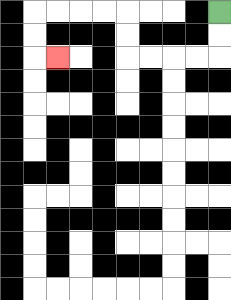{'start': '[9, 0]', 'end': '[2, 2]', 'path_directions': 'D,D,L,L,L,L,U,U,L,L,L,L,D,D,R', 'path_coordinates': '[[9, 0], [9, 1], [9, 2], [8, 2], [7, 2], [6, 2], [5, 2], [5, 1], [5, 0], [4, 0], [3, 0], [2, 0], [1, 0], [1, 1], [1, 2], [2, 2]]'}